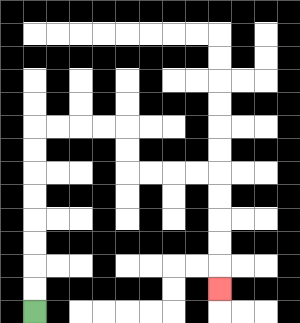{'start': '[1, 13]', 'end': '[9, 12]', 'path_directions': 'U,U,U,U,U,U,U,U,R,R,R,R,D,D,R,R,R,R,D,D,D,D,D', 'path_coordinates': '[[1, 13], [1, 12], [1, 11], [1, 10], [1, 9], [1, 8], [1, 7], [1, 6], [1, 5], [2, 5], [3, 5], [4, 5], [5, 5], [5, 6], [5, 7], [6, 7], [7, 7], [8, 7], [9, 7], [9, 8], [9, 9], [9, 10], [9, 11], [9, 12]]'}